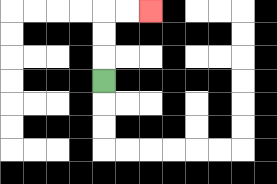{'start': '[4, 3]', 'end': '[6, 0]', 'path_directions': 'U,U,U,R,R', 'path_coordinates': '[[4, 3], [4, 2], [4, 1], [4, 0], [5, 0], [6, 0]]'}